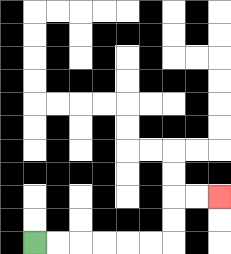{'start': '[1, 10]', 'end': '[9, 8]', 'path_directions': 'R,R,R,R,R,R,U,U,R,R', 'path_coordinates': '[[1, 10], [2, 10], [3, 10], [4, 10], [5, 10], [6, 10], [7, 10], [7, 9], [7, 8], [8, 8], [9, 8]]'}